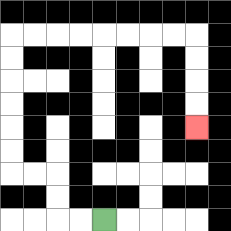{'start': '[4, 9]', 'end': '[8, 5]', 'path_directions': 'L,L,U,U,L,L,U,U,U,U,U,U,R,R,R,R,R,R,R,R,D,D,D,D', 'path_coordinates': '[[4, 9], [3, 9], [2, 9], [2, 8], [2, 7], [1, 7], [0, 7], [0, 6], [0, 5], [0, 4], [0, 3], [0, 2], [0, 1], [1, 1], [2, 1], [3, 1], [4, 1], [5, 1], [6, 1], [7, 1], [8, 1], [8, 2], [8, 3], [8, 4], [8, 5]]'}